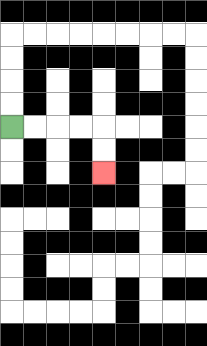{'start': '[0, 5]', 'end': '[4, 7]', 'path_directions': 'R,R,R,R,D,D', 'path_coordinates': '[[0, 5], [1, 5], [2, 5], [3, 5], [4, 5], [4, 6], [4, 7]]'}